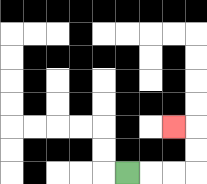{'start': '[5, 7]', 'end': '[7, 5]', 'path_directions': 'R,R,R,U,U,L', 'path_coordinates': '[[5, 7], [6, 7], [7, 7], [8, 7], [8, 6], [8, 5], [7, 5]]'}